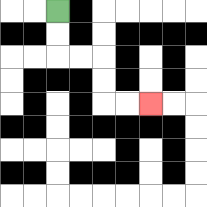{'start': '[2, 0]', 'end': '[6, 4]', 'path_directions': 'D,D,R,R,D,D,R,R', 'path_coordinates': '[[2, 0], [2, 1], [2, 2], [3, 2], [4, 2], [4, 3], [4, 4], [5, 4], [6, 4]]'}